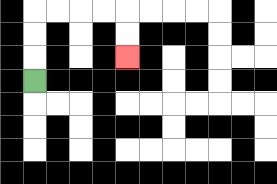{'start': '[1, 3]', 'end': '[5, 2]', 'path_directions': 'U,U,U,R,R,R,R,D,D', 'path_coordinates': '[[1, 3], [1, 2], [1, 1], [1, 0], [2, 0], [3, 0], [4, 0], [5, 0], [5, 1], [5, 2]]'}